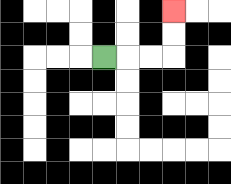{'start': '[4, 2]', 'end': '[7, 0]', 'path_directions': 'R,R,R,U,U', 'path_coordinates': '[[4, 2], [5, 2], [6, 2], [7, 2], [7, 1], [7, 0]]'}